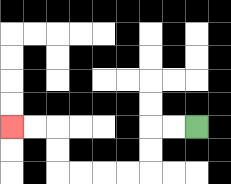{'start': '[8, 5]', 'end': '[0, 5]', 'path_directions': 'L,L,D,D,L,L,L,L,U,U,L,L', 'path_coordinates': '[[8, 5], [7, 5], [6, 5], [6, 6], [6, 7], [5, 7], [4, 7], [3, 7], [2, 7], [2, 6], [2, 5], [1, 5], [0, 5]]'}